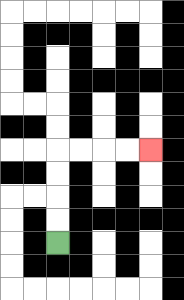{'start': '[2, 10]', 'end': '[6, 6]', 'path_directions': 'U,U,U,U,R,R,R,R', 'path_coordinates': '[[2, 10], [2, 9], [2, 8], [2, 7], [2, 6], [3, 6], [4, 6], [5, 6], [6, 6]]'}